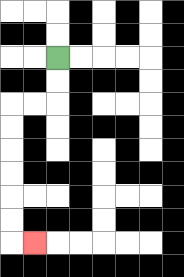{'start': '[2, 2]', 'end': '[1, 10]', 'path_directions': 'D,D,L,L,D,D,D,D,D,D,R', 'path_coordinates': '[[2, 2], [2, 3], [2, 4], [1, 4], [0, 4], [0, 5], [0, 6], [0, 7], [0, 8], [0, 9], [0, 10], [1, 10]]'}